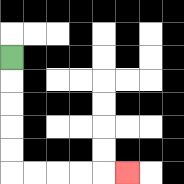{'start': '[0, 2]', 'end': '[5, 7]', 'path_directions': 'D,D,D,D,D,R,R,R,R,R', 'path_coordinates': '[[0, 2], [0, 3], [0, 4], [0, 5], [0, 6], [0, 7], [1, 7], [2, 7], [3, 7], [4, 7], [5, 7]]'}